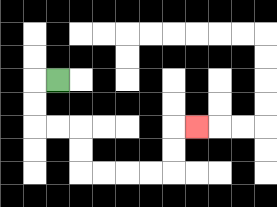{'start': '[2, 3]', 'end': '[8, 5]', 'path_directions': 'L,D,D,R,R,D,D,R,R,R,R,U,U,R', 'path_coordinates': '[[2, 3], [1, 3], [1, 4], [1, 5], [2, 5], [3, 5], [3, 6], [3, 7], [4, 7], [5, 7], [6, 7], [7, 7], [7, 6], [7, 5], [8, 5]]'}